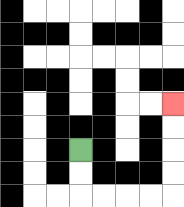{'start': '[3, 6]', 'end': '[7, 4]', 'path_directions': 'D,D,R,R,R,R,U,U,U,U', 'path_coordinates': '[[3, 6], [3, 7], [3, 8], [4, 8], [5, 8], [6, 8], [7, 8], [7, 7], [7, 6], [7, 5], [7, 4]]'}